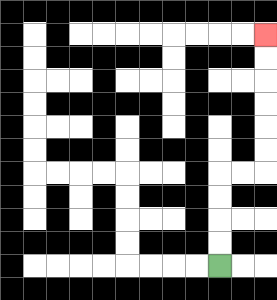{'start': '[9, 11]', 'end': '[11, 1]', 'path_directions': 'U,U,U,U,R,R,U,U,U,U,U,U', 'path_coordinates': '[[9, 11], [9, 10], [9, 9], [9, 8], [9, 7], [10, 7], [11, 7], [11, 6], [11, 5], [11, 4], [11, 3], [11, 2], [11, 1]]'}